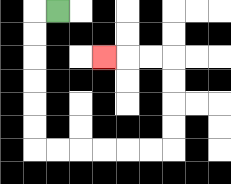{'start': '[2, 0]', 'end': '[4, 2]', 'path_directions': 'L,D,D,D,D,D,D,R,R,R,R,R,R,U,U,U,U,L,L,L', 'path_coordinates': '[[2, 0], [1, 0], [1, 1], [1, 2], [1, 3], [1, 4], [1, 5], [1, 6], [2, 6], [3, 6], [4, 6], [5, 6], [6, 6], [7, 6], [7, 5], [7, 4], [7, 3], [7, 2], [6, 2], [5, 2], [4, 2]]'}